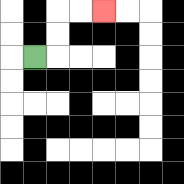{'start': '[1, 2]', 'end': '[4, 0]', 'path_directions': 'R,U,U,R,R', 'path_coordinates': '[[1, 2], [2, 2], [2, 1], [2, 0], [3, 0], [4, 0]]'}